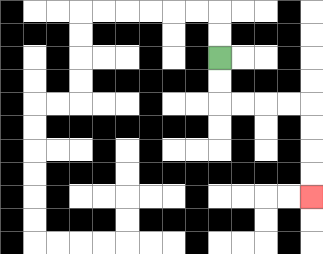{'start': '[9, 2]', 'end': '[13, 8]', 'path_directions': 'D,D,R,R,R,R,D,D,D,D', 'path_coordinates': '[[9, 2], [9, 3], [9, 4], [10, 4], [11, 4], [12, 4], [13, 4], [13, 5], [13, 6], [13, 7], [13, 8]]'}